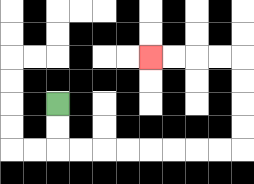{'start': '[2, 4]', 'end': '[6, 2]', 'path_directions': 'D,D,R,R,R,R,R,R,R,R,U,U,U,U,L,L,L,L', 'path_coordinates': '[[2, 4], [2, 5], [2, 6], [3, 6], [4, 6], [5, 6], [6, 6], [7, 6], [8, 6], [9, 6], [10, 6], [10, 5], [10, 4], [10, 3], [10, 2], [9, 2], [8, 2], [7, 2], [6, 2]]'}